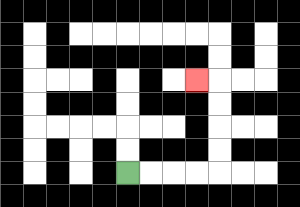{'start': '[5, 7]', 'end': '[8, 3]', 'path_directions': 'R,R,R,R,U,U,U,U,L', 'path_coordinates': '[[5, 7], [6, 7], [7, 7], [8, 7], [9, 7], [9, 6], [9, 5], [9, 4], [9, 3], [8, 3]]'}